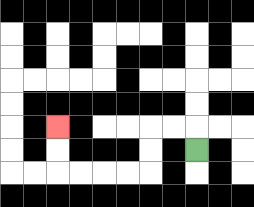{'start': '[8, 6]', 'end': '[2, 5]', 'path_directions': 'U,L,L,D,D,L,L,L,L,U,U', 'path_coordinates': '[[8, 6], [8, 5], [7, 5], [6, 5], [6, 6], [6, 7], [5, 7], [4, 7], [3, 7], [2, 7], [2, 6], [2, 5]]'}